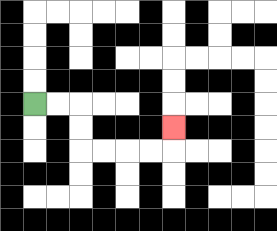{'start': '[1, 4]', 'end': '[7, 5]', 'path_directions': 'R,R,D,D,R,R,R,R,U', 'path_coordinates': '[[1, 4], [2, 4], [3, 4], [3, 5], [3, 6], [4, 6], [5, 6], [6, 6], [7, 6], [7, 5]]'}